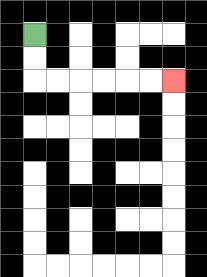{'start': '[1, 1]', 'end': '[7, 3]', 'path_directions': 'D,D,R,R,R,R,R,R', 'path_coordinates': '[[1, 1], [1, 2], [1, 3], [2, 3], [3, 3], [4, 3], [5, 3], [6, 3], [7, 3]]'}